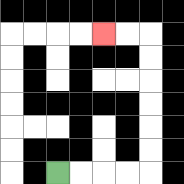{'start': '[2, 7]', 'end': '[4, 1]', 'path_directions': 'R,R,R,R,U,U,U,U,U,U,L,L', 'path_coordinates': '[[2, 7], [3, 7], [4, 7], [5, 7], [6, 7], [6, 6], [6, 5], [6, 4], [6, 3], [6, 2], [6, 1], [5, 1], [4, 1]]'}